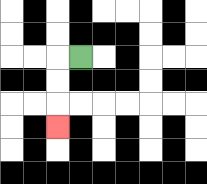{'start': '[3, 2]', 'end': '[2, 5]', 'path_directions': 'L,D,D,D', 'path_coordinates': '[[3, 2], [2, 2], [2, 3], [2, 4], [2, 5]]'}